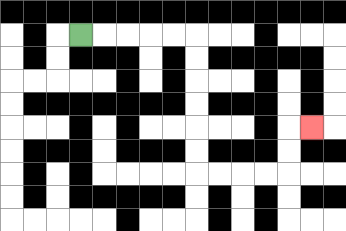{'start': '[3, 1]', 'end': '[13, 5]', 'path_directions': 'R,R,R,R,R,D,D,D,D,D,D,R,R,R,R,U,U,R', 'path_coordinates': '[[3, 1], [4, 1], [5, 1], [6, 1], [7, 1], [8, 1], [8, 2], [8, 3], [8, 4], [8, 5], [8, 6], [8, 7], [9, 7], [10, 7], [11, 7], [12, 7], [12, 6], [12, 5], [13, 5]]'}